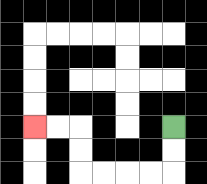{'start': '[7, 5]', 'end': '[1, 5]', 'path_directions': 'D,D,L,L,L,L,U,U,L,L', 'path_coordinates': '[[7, 5], [7, 6], [7, 7], [6, 7], [5, 7], [4, 7], [3, 7], [3, 6], [3, 5], [2, 5], [1, 5]]'}